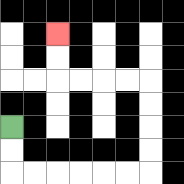{'start': '[0, 5]', 'end': '[2, 1]', 'path_directions': 'D,D,R,R,R,R,R,R,U,U,U,U,L,L,L,L,U,U', 'path_coordinates': '[[0, 5], [0, 6], [0, 7], [1, 7], [2, 7], [3, 7], [4, 7], [5, 7], [6, 7], [6, 6], [6, 5], [6, 4], [6, 3], [5, 3], [4, 3], [3, 3], [2, 3], [2, 2], [2, 1]]'}